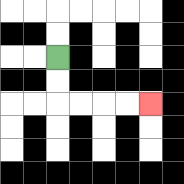{'start': '[2, 2]', 'end': '[6, 4]', 'path_directions': 'D,D,R,R,R,R', 'path_coordinates': '[[2, 2], [2, 3], [2, 4], [3, 4], [4, 4], [5, 4], [6, 4]]'}